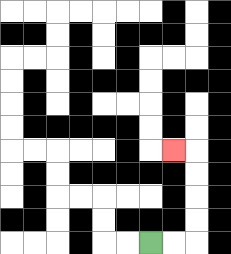{'start': '[6, 10]', 'end': '[7, 6]', 'path_directions': 'R,R,U,U,U,U,L', 'path_coordinates': '[[6, 10], [7, 10], [8, 10], [8, 9], [8, 8], [8, 7], [8, 6], [7, 6]]'}